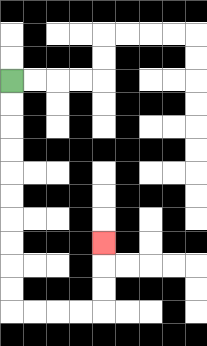{'start': '[0, 3]', 'end': '[4, 10]', 'path_directions': 'D,D,D,D,D,D,D,D,D,D,R,R,R,R,U,U,U', 'path_coordinates': '[[0, 3], [0, 4], [0, 5], [0, 6], [0, 7], [0, 8], [0, 9], [0, 10], [0, 11], [0, 12], [0, 13], [1, 13], [2, 13], [3, 13], [4, 13], [4, 12], [4, 11], [4, 10]]'}